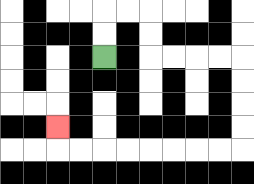{'start': '[4, 2]', 'end': '[2, 5]', 'path_directions': 'U,U,R,R,D,D,R,R,R,R,D,D,D,D,L,L,L,L,L,L,L,L,U', 'path_coordinates': '[[4, 2], [4, 1], [4, 0], [5, 0], [6, 0], [6, 1], [6, 2], [7, 2], [8, 2], [9, 2], [10, 2], [10, 3], [10, 4], [10, 5], [10, 6], [9, 6], [8, 6], [7, 6], [6, 6], [5, 6], [4, 6], [3, 6], [2, 6], [2, 5]]'}